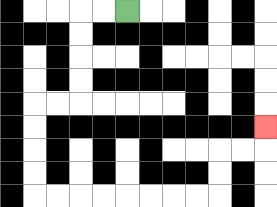{'start': '[5, 0]', 'end': '[11, 5]', 'path_directions': 'L,L,D,D,D,D,L,L,D,D,D,D,R,R,R,R,R,R,R,R,U,U,R,R,U', 'path_coordinates': '[[5, 0], [4, 0], [3, 0], [3, 1], [3, 2], [3, 3], [3, 4], [2, 4], [1, 4], [1, 5], [1, 6], [1, 7], [1, 8], [2, 8], [3, 8], [4, 8], [5, 8], [6, 8], [7, 8], [8, 8], [9, 8], [9, 7], [9, 6], [10, 6], [11, 6], [11, 5]]'}